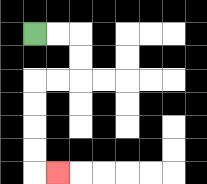{'start': '[1, 1]', 'end': '[2, 7]', 'path_directions': 'R,R,D,D,L,L,D,D,D,D,R', 'path_coordinates': '[[1, 1], [2, 1], [3, 1], [3, 2], [3, 3], [2, 3], [1, 3], [1, 4], [1, 5], [1, 6], [1, 7], [2, 7]]'}